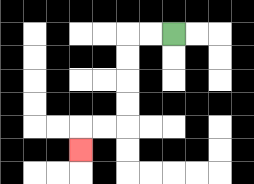{'start': '[7, 1]', 'end': '[3, 6]', 'path_directions': 'L,L,D,D,D,D,L,L,D', 'path_coordinates': '[[7, 1], [6, 1], [5, 1], [5, 2], [5, 3], [5, 4], [5, 5], [4, 5], [3, 5], [3, 6]]'}